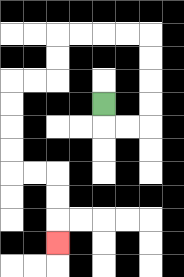{'start': '[4, 4]', 'end': '[2, 10]', 'path_directions': 'D,R,R,U,U,U,U,L,L,L,L,D,D,L,L,D,D,D,D,R,R,D,D,D', 'path_coordinates': '[[4, 4], [4, 5], [5, 5], [6, 5], [6, 4], [6, 3], [6, 2], [6, 1], [5, 1], [4, 1], [3, 1], [2, 1], [2, 2], [2, 3], [1, 3], [0, 3], [0, 4], [0, 5], [0, 6], [0, 7], [1, 7], [2, 7], [2, 8], [2, 9], [2, 10]]'}